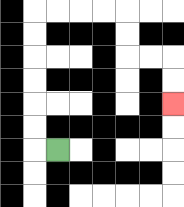{'start': '[2, 6]', 'end': '[7, 4]', 'path_directions': 'L,U,U,U,U,U,U,R,R,R,R,D,D,R,R,D,D', 'path_coordinates': '[[2, 6], [1, 6], [1, 5], [1, 4], [1, 3], [1, 2], [1, 1], [1, 0], [2, 0], [3, 0], [4, 0], [5, 0], [5, 1], [5, 2], [6, 2], [7, 2], [7, 3], [7, 4]]'}